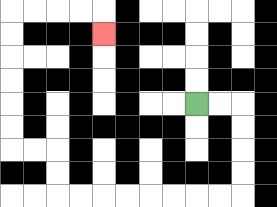{'start': '[8, 4]', 'end': '[4, 1]', 'path_directions': 'R,R,D,D,D,D,L,L,L,L,L,L,L,L,U,U,L,L,U,U,U,U,U,U,R,R,R,R,D', 'path_coordinates': '[[8, 4], [9, 4], [10, 4], [10, 5], [10, 6], [10, 7], [10, 8], [9, 8], [8, 8], [7, 8], [6, 8], [5, 8], [4, 8], [3, 8], [2, 8], [2, 7], [2, 6], [1, 6], [0, 6], [0, 5], [0, 4], [0, 3], [0, 2], [0, 1], [0, 0], [1, 0], [2, 0], [3, 0], [4, 0], [4, 1]]'}